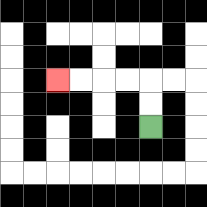{'start': '[6, 5]', 'end': '[2, 3]', 'path_directions': 'U,U,L,L,L,L', 'path_coordinates': '[[6, 5], [6, 4], [6, 3], [5, 3], [4, 3], [3, 3], [2, 3]]'}